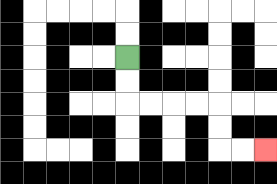{'start': '[5, 2]', 'end': '[11, 6]', 'path_directions': 'D,D,R,R,R,R,D,D,R,R', 'path_coordinates': '[[5, 2], [5, 3], [5, 4], [6, 4], [7, 4], [8, 4], [9, 4], [9, 5], [9, 6], [10, 6], [11, 6]]'}